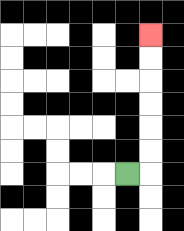{'start': '[5, 7]', 'end': '[6, 1]', 'path_directions': 'R,U,U,U,U,U,U', 'path_coordinates': '[[5, 7], [6, 7], [6, 6], [6, 5], [6, 4], [6, 3], [6, 2], [6, 1]]'}